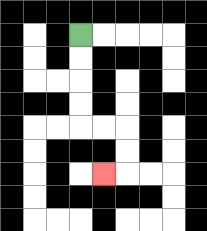{'start': '[3, 1]', 'end': '[4, 7]', 'path_directions': 'D,D,D,D,R,R,D,D,L', 'path_coordinates': '[[3, 1], [3, 2], [3, 3], [3, 4], [3, 5], [4, 5], [5, 5], [5, 6], [5, 7], [4, 7]]'}